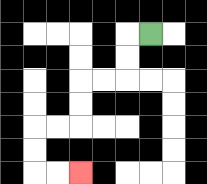{'start': '[6, 1]', 'end': '[3, 7]', 'path_directions': 'L,D,D,L,L,D,D,L,L,D,D,R,R', 'path_coordinates': '[[6, 1], [5, 1], [5, 2], [5, 3], [4, 3], [3, 3], [3, 4], [3, 5], [2, 5], [1, 5], [1, 6], [1, 7], [2, 7], [3, 7]]'}